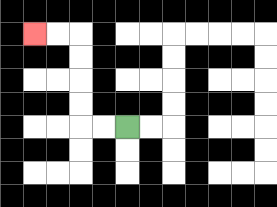{'start': '[5, 5]', 'end': '[1, 1]', 'path_directions': 'L,L,U,U,U,U,L,L', 'path_coordinates': '[[5, 5], [4, 5], [3, 5], [3, 4], [3, 3], [3, 2], [3, 1], [2, 1], [1, 1]]'}